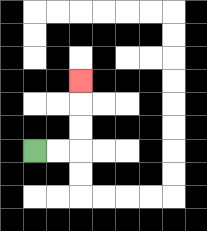{'start': '[1, 6]', 'end': '[3, 3]', 'path_directions': 'R,R,U,U,U', 'path_coordinates': '[[1, 6], [2, 6], [3, 6], [3, 5], [3, 4], [3, 3]]'}